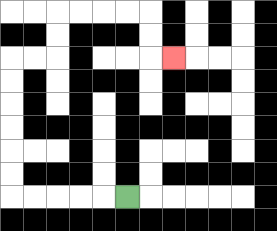{'start': '[5, 8]', 'end': '[7, 2]', 'path_directions': 'L,L,L,L,L,U,U,U,U,U,U,R,R,U,U,R,R,R,R,D,D,R', 'path_coordinates': '[[5, 8], [4, 8], [3, 8], [2, 8], [1, 8], [0, 8], [0, 7], [0, 6], [0, 5], [0, 4], [0, 3], [0, 2], [1, 2], [2, 2], [2, 1], [2, 0], [3, 0], [4, 0], [5, 0], [6, 0], [6, 1], [6, 2], [7, 2]]'}